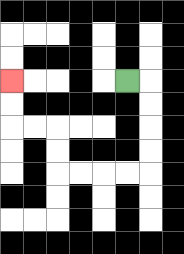{'start': '[5, 3]', 'end': '[0, 3]', 'path_directions': 'R,D,D,D,D,L,L,L,L,U,U,L,L,U,U', 'path_coordinates': '[[5, 3], [6, 3], [6, 4], [6, 5], [6, 6], [6, 7], [5, 7], [4, 7], [3, 7], [2, 7], [2, 6], [2, 5], [1, 5], [0, 5], [0, 4], [0, 3]]'}